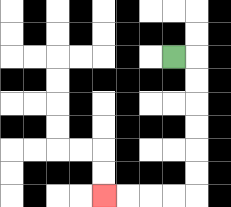{'start': '[7, 2]', 'end': '[4, 8]', 'path_directions': 'R,D,D,D,D,D,D,L,L,L,L', 'path_coordinates': '[[7, 2], [8, 2], [8, 3], [8, 4], [8, 5], [8, 6], [8, 7], [8, 8], [7, 8], [6, 8], [5, 8], [4, 8]]'}